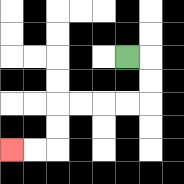{'start': '[5, 2]', 'end': '[0, 6]', 'path_directions': 'R,D,D,L,L,L,L,D,D,L,L', 'path_coordinates': '[[5, 2], [6, 2], [6, 3], [6, 4], [5, 4], [4, 4], [3, 4], [2, 4], [2, 5], [2, 6], [1, 6], [0, 6]]'}